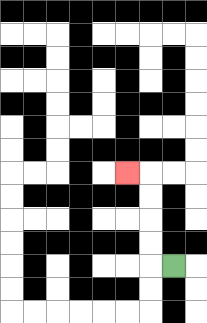{'start': '[7, 11]', 'end': '[5, 7]', 'path_directions': 'L,U,U,U,U,L', 'path_coordinates': '[[7, 11], [6, 11], [6, 10], [6, 9], [6, 8], [6, 7], [5, 7]]'}